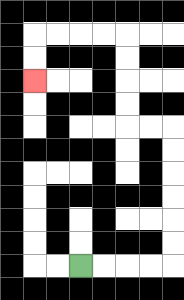{'start': '[3, 11]', 'end': '[1, 3]', 'path_directions': 'R,R,R,R,U,U,U,U,U,U,L,L,U,U,U,U,L,L,L,L,D,D', 'path_coordinates': '[[3, 11], [4, 11], [5, 11], [6, 11], [7, 11], [7, 10], [7, 9], [7, 8], [7, 7], [7, 6], [7, 5], [6, 5], [5, 5], [5, 4], [5, 3], [5, 2], [5, 1], [4, 1], [3, 1], [2, 1], [1, 1], [1, 2], [1, 3]]'}